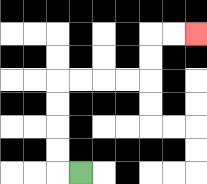{'start': '[3, 7]', 'end': '[8, 1]', 'path_directions': 'L,U,U,U,U,R,R,R,R,U,U,R,R', 'path_coordinates': '[[3, 7], [2, 7], [2, 6], [2, 5], [2, 4], [2, 3], [3, 3], [4, 3], [5, 3], [6, 3], [6, 2], [6, 1], [7, 1], [8, 1]]'}